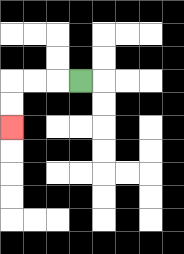{'start': '[3, 3]', 'end': '[0, 5]', 'path_directions': 'L,L,L,D,D', 'path_coordinates': '[[3, 3], [2, 3], [1, 3], [0, 3], [0, 4], [0, 5]]'}